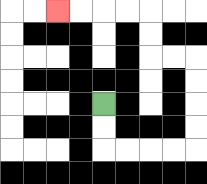{'start': '[4, 4]', 'end': '[2, 0]', 'path_directions': 'D,D,R,R,R,R,U,U,U,U,L,L,U,U,L,L,L,L', 'path_coordinates': '[[4, 4], [4, 5], [4, 6], [5, 6], [6, 6], [7, 6], [8, 6], [8, 5], [8, 4], [8, 3], [8, 2], [7, 2], [6, 2], [6, 1], [6, 0], [5, 0], [4, 0], [3, 0], [2, 0]]'}